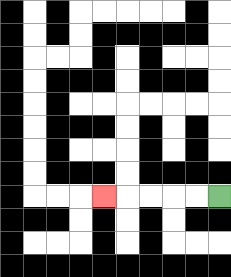{'start': '[9, 8]', 'end': '[4, 8]', 'path_directions': 'L,L,L,L,L', 'path_coordinates': '[[9, 8], [8, 8], [7, 8], [6, 8], [5, 8], [4, 8]]'}